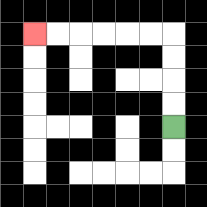{'start': '[7, 5]', 'end': '[1, 1]', 'path_directions': 'U,U,U,U,L,L,L,L,L,L', 'path_coordinates': '[[7, 5], [7, 4], [7, 3], [7, 2], [7, 1], [6, 1], [5, 1], [4, 1], [3, 1], [2, 1], [1, 1]]'}